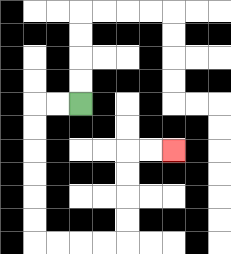{'start': '[3, 4]', 'end': '[7, 6]', 'path_directions': 'L,L,D,D,D,D,D,D,R,R,R,R,U,U,U,U,R,R', 'path_coordinates': '[[3, 4], [2, 4], [1, 4], [1, 5], [1, 6], [1, 7], [1, 8], [1, 9], [1, 10], [2, 10], [3, 10], [4, 10], [5, 10], [5, 9], [5, 8], [5, 7], [5, 6], [6, 6], [7, 6]]'}